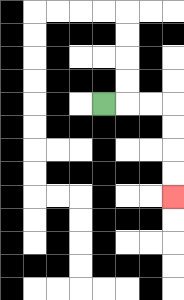{'start': '[4, 4]', 'end': '[7, 8]', 'path_directions': 'R,R,R,D,D,D,D', 'path_coordinates': '[[4, 4], [5, 4], [6, 4], [7, 4], [7, 5], [7, 6], [7, 7], [7, 8]]'}